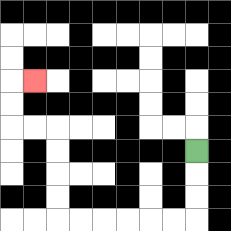{'start': '[8, 6]', 'end': '[1, 3]', 'path_directions': 'D,D,D,L,L,L,L,L,L,U,U,U,U,L,L,U,U,R', 'path_coordinates': '[[8, 6], [8, 7], [8, 8], [8, 9], [7, 9], [6, 9], [5, 9], [4, 9], [3, 9], [2, 9], [2, 8], [2, 7], [2, 6], [2, 5], [1, 5], [0, 5], [0, 4], [0, 3], [1, 3]]'}